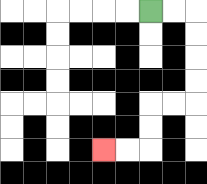{'start': '[6, 0]', 'end': '[4, 6]', 'path_directions': 'R,R,D,D,D,D,L,L,D,D,L,L', 'path_coordinates': '[[6, 0], [7, 0], [8, 0], [8, 1], [8, 2], [8, 3], [8, 4], [7, 4], [6, 4], [6, 5], [6, 6], [5, 6], [4, 6]]'}